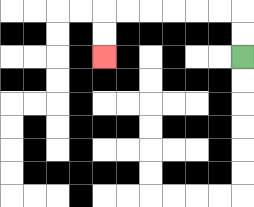{'start': '[10, 2]', 'end': '[4, 2]', 'path_directions': 'U,U,L,L,L,L,L,L,D,D', 'path_coordinates': '[[10, 2], [10, 1], [10, 0], [9, 0], [8, 0], [7, 0], [6, 0], [5, 0], [4, 0], [4, 1], [4, 2]]'}